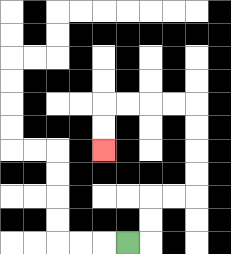{'start': '[5, 10]', 'end': '[4, 6]', 'path_directions': 'R,U,U,R,R,U,U,U,U,L,L,L,L,D,D', 'path_coordinates': '[[5, 10], [6, 10], [6, 9], [6, 8], [7, 8], [8, 8], [8, 7], [8, 6], [8, 5], [8, 4], [7, 4], [6, 4], [5, 4], [4, 4], [4, 5], [4, 6]]'}